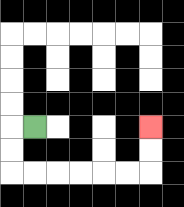{'start': '[1, 5]', 'end': '[6, 5]', 'path_directions': 'L,D,D,R,R,R,R,R,R,U,U', 'path_coordinates': '[[1, 5], [0, 5], [0, 6], [0, 7], [1, 7], [2, 7], [3, 7], [4, 7], [5, 7], [6, 7], [6, 6], [6, 5]]'}